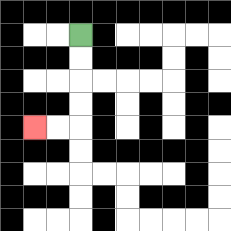{'start': '[3, 1]', 'end': '[1, 5]', 'path_directions': 'D,D,D,D,L,L', 'path_coordinates': '[[3, 1], [3, 2], [3, 3], [3, 4], [3, 5], [2, 5], [1, 5]]'}